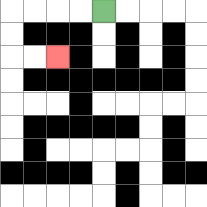{'start': '[4, 0]', 'end': '[2, 2]', 'path_directions': 'L,L,L,L,D,D,R,R', 'path_coordinates': '[[4, 0], [3, 0], [2, 0], [1, 0], [0, 0], [0, 1], [0, 2], [1, 2], [2, 2]]'}